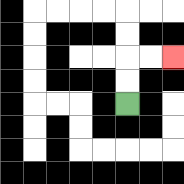{'start': '[5, 4]', 'end': '[7, 2]', 'path_directions': 'U,U,R,R', 'path_coordinates': '[[5, 4], [5, 3], [5, 2], [6, 2], [7, 2]]'}